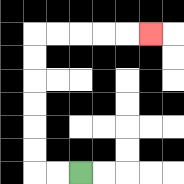{'start': '[3, 7]', 'end': '[6, 1]', 'path_directions': 'L,L,U,U,U,U,U,U,R,R,R,R,R', 'path_coordinates': '[[3, 7], [2, 7], [1, 7], [1, 6], [1, 5], [1, 4], [1, 3], [1, 2], [1, 1], [2, 1], [3, 1], [4, 1], [5, 1], [6, 1]]'}